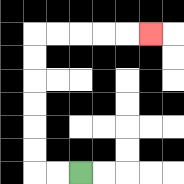{'start': '[3, 7]', 'end': '[6, 1]', 'path_directions': 'L,L,U,U,U,U,U,U,R,R,R,R,R', 'path_coordinates': '[[3, 7], [2, 7], [1, 7], [1, 6], [1, 5], [1, 4], [1, 3], [1, 2], [1, 1], [2, 1], [3, 1], [4, 1], [5, 1], [6, 1]]'}